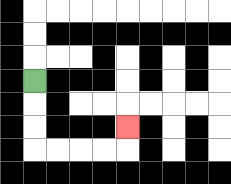{'start': '[1, 3]', 'end': '[5, 5]', 'path_directions': 'D,D,D,R,R,R,R,U', 'path_coordinates': '[[1, 3], [1, 4], [1, 5], [1, 6], [2, 6], [3, 6], [4, 6], [5, 6], [5, 5]]'}